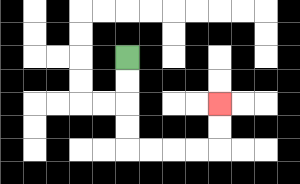{'start': '[5, 2]', 'end': '[9, 4]', 'path_directions': 'D,D,D,D,R,R,R,R,U,U', 'path_coordinates': '[[5, 2], [5, 3], [5, 4], [5, 5], [5, 6], [6, 6], [7, 6], [8, 6], [9, 6], [9, 5], [9, 4]]'}